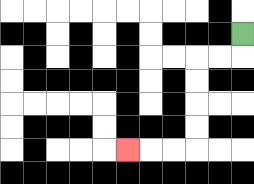{'start': '[10, 1]', 'end': '[5, 6]', 'path_directions': 'D,L,L,D,D,D,D,L,L,L', 'path_coordinates': '[[10, 1], [10, 2], [9, 2], [8, 2], [8, 3], [8, 4], [8, 5], [8, 6], [7, 6], [6, 6], [5, 6]]'}